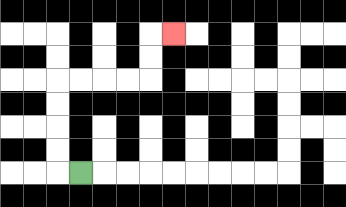{'start': '[3, 7]', 'end': '[7, 1]', 'path_directions': 'L,U,U,U,U,R,R,R,R,U,U,R', 'path_coordinates': '[[3, 7], [2, 7], [2, 6], [2, 5], [2, 4], [2, 3], [3, 3], [4, 3], [5, 3], [6, 3], [6, 2], [6, 1], [7, 1]]'}